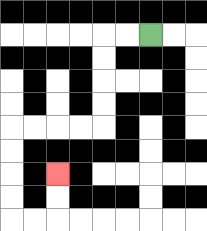{'start': '[6, 1]', 'end': '[2, 7]', 'path_directions': 'L,L,D,D,D,D,L,L,L,L,D,D,D,D,R,R,U,U', 'path_coordinates': '[[6, 1], [5, 1], [4, 1], [4, 2], [4, 3], [4, 4], [4, 5], [3, 5], [2, 5], [1, 5], [0, 5], [0, 6], [0, 7], [0, 8], [0, 9], [1, 9], [2, 9], [2, 8], [2, 7]]'}